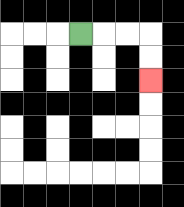{'start': '[3, 1]', 'end': '[6, 3]', 'path_directions': 'R,R,R,D,D', 'path_coordinates': '[[3, 1], [4, 1], [5, 1], [6, 1], [6, 2], [6, 3]]'}